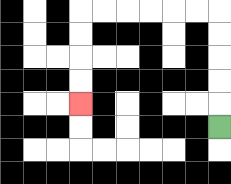{'start': '[9, 5]', 'end': '[3, 4]', 'path_directions': 'U,U,U,U,U,L,L,L,L,L,L,D,D,D,D', 'path_coordinates': '[[9, 5], [9, 4], [9, 3], [9, 2], [9, 1], [9, 0], [8, 0], [7, 0], [6, 0], [5, 0], [4, 0], [3, 0], [3, 1], [3, 2], [3, 3], [3, 4]]'}